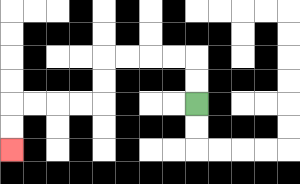{'start': '[8, 4]', 'end': '[0, 6]', 'path_directions': 'U,U,L,L,L,L,D,D,L,L,L,L,D,D', 'path_coordinates': '[[8, 4], [8, 3], [8, 2], [7, 2], [6, 2], [5, 2], [4, 2], [4, 3], [4, 4], [3, 4], [2, 4], [1, 4], [0, 4], [0, 5], [0, 6]]'}